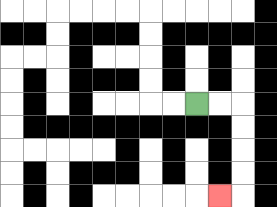{'start': '[8, 4]', 'end': '[9, 8]', 'path_directions': 'R,R,D,D,D,D,L', 'path_coordinates': '[[8, 4], [9, 4], [10, 4], [10, 5], [10, 6], [10, 7], [10, 8], [9, 8]]'}